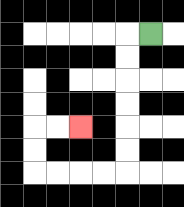{'start': '[6, 1]', 'end': '[3, 5]', 'path_directions': 'L,D,D,D,D,D,D,L,L,L,L,U,U,R,R', 'path_coordinates': '[[6, 1], [5, 1], [5, 2], [5, 3], [5, 4], [5, 5], [5, 6], [5, 7], [4, 7], [3, 7], [2, 7], [1, 7], [1, 6], [1, 5], [2, 5], [3, 5]]'}